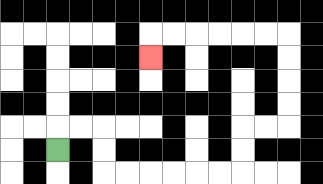{'start': '[2, 6]', 'end': '[6, 2]', 'path_directions': 'U,R,R,D,D,R,R,R,R,R,R,U,U,R,R,U,U,U,U,L,L,L,L,L,L,D', 'path_coordinates': '[[2, 6], [2, 5], [3, 5], [4, 5], [4, 6], [4, 7], [5, 7], [6, 7], [7, 7], [8, 7], [9, 7], [10, 7], [10, 6], [10, 5], [11, 5], [12, 5], [12, 4], [12, 3], [12, 2], [12, 1], [11, 1], [10, 1], [9, 1], [8, 1], [7, 1], [6, 1], [6, 2]]'}